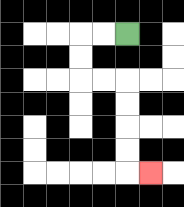{'start': '[5, 1]', 'end': '[6, 7]', 'path_directions': 'L,L,D,D,R,R,D,D,D,D,R', 'path_coordinates': '[[5, 1], [4, 1], [3, 1], [3, 2], [3, 3], [4, 3], [5, 3], [5, 4], [5, 5], [5, 6], [5, 7], [6, 7]]'}